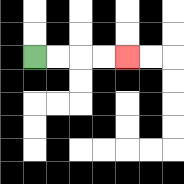{'start': '[1, 2]', 'end': '[5, 2]', 'path_directions': 'R,R,R,R', 'path_coordinates': '[[1, 2], [2, 2], [3, 2], [4, 2], [5, 2]]'}